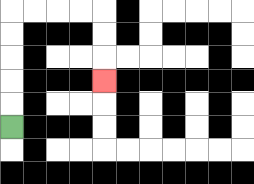{'start': '[0, 5]', 'end': '[4, 3]', 'path_directions': 'U,U,U,U,U,R,R,R,R,D,D,D', 'path_coordinates': '[[0, 5], [0, 4], [0, 3], [0, 2], [0, 1], [0, 0], [1, 0], [2, 0], [3, 0], [4, 0], [4, 1], [4, 2], [4, 3]]'}